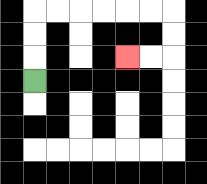{'start': '[1, 3]', 'end': '[5, 2]', 'path_directions': 'U,U,U,R,R,R,R,R,R,D,D,L,L', 'path_coordinates': '[[1, 3], [1, 2], [1, 1], [1, 0], [2, 0], [3, 0], [4, 0], [5, 0], [6, 0], [7, 0], [7, 1], [7, 2], [6, 2], [5, 2]]'}